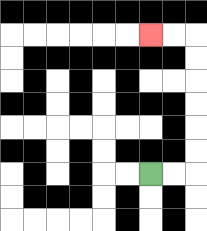{'start': '[6, 7]', 'end': '[6, 1]', 'path_directions': 'R,R,U,U,U,U,U,U,L,L', 'path_coordinates': '[[6, 7], [7, 7], [8, 7], [8, 6], [8, 5], [8, 4], [8, 3], [8, 2], [8, 1], [7, 1], [6, 1]]'}